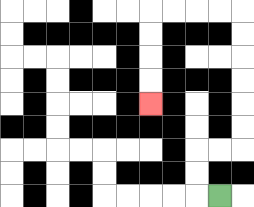{'start': '[9, 8]', 'end': '[6, 4]', 'path_directions': 'L,U,U,R,R,U,U,U,U,U,U,L,L,L,L,D,D,D,D', 'path_coordinates': '[[9, 8], [8, 8], [8, 7], [8, 6], [9, 6], [10, 6], [10, 5], [10, 4], [10, 3], [10, 2], [10, 1], [10, 0], [9, 0], [8, 0], [7, 0], [6, 0], [6, 1], [6, 2], [6, 3], [6, 4]]'}